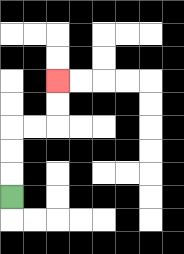{'start': '[0, 8]', 'end': '[2, 3]', 'path_directions': 'U,U,U,R,R,U,U', 'path_coordinates': '[[0, 8], [0, 7], [0, 6], [0, 5], [1, 5], [2, 5], [2, 4], [2, 3]]'}